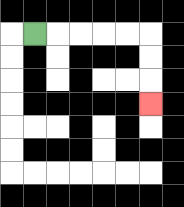{'start': '[1, 1]', 'end': '[6, 4]', 'path_directions': 'R,R,R,R,R,D,D,D', 'path_coordinates': '[[1, 1], [2, 1], [3, 1], [4, 1], [5, 1], [6, 1], [6, 2], [6, 3], [6, 4]]'}